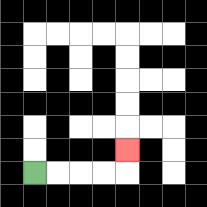{'start': '[1, 7]', 'end': '[5, 6]', 'path_directions': 'R,R,R,R,U', 'path_coordinates': '[[1, 7], [2, 7], [3, 7], [4, 7], [5, 7], [5, 6]]'}